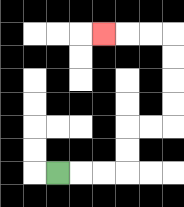{'start': '[2, 7]', 'end': '[4, 1]', 'path_directions': 'R,R,R,U,U,R,R,U,U,U,U,L,L,L', 'path_coordinates': '[[2, 7], [3, 7], [4, 7], [5, 7], [5, 6], [5, 5], [6, 5], [7, 5], [7, 4], [7, 3], [7, 2], [7, 1], [6, 1], [5, 1], [4, 1]]'}